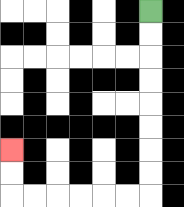{'start': '[6, 0]', 'end': '[0, 6]', 'path_directions': 'D,D,D,D,D,D,D,D,L,L,L,L,L,L,U,U', 'path_coordinates': '[[6, 0], [6, 1], [6, 2], [6, 3], [6, 4], [6, 5], [6, 6], [6, 7], [6, 8], [5, 8], [4, 8], [3, 8], [2, 8], [1, 8], [0, 8], [0, 7], [0, 6]]'}